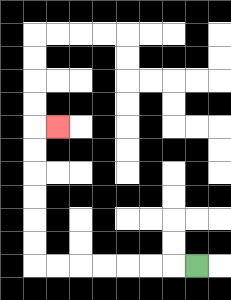{'start': '[8, 11]', 'end': '[2, 5]', 'path_directions': 'L,L,L,L,L,L,L,U,U,U,U,U,U,R', 'path_coordinates': '[[8, 11], [7, 11], [6, 11], [5, 11], [4, 11], [3, 11], [2, 11], [1, 11], [1, 10], [1, 9], [1, 8], [1, 7], [1, 6], [1, 5], [2, 5]]'}